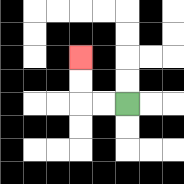{'start': '[5, 4]', 'end': '[3, 2]', 'path_directions': 'L,L,U,U', 'path_coordinates': '[[5, 4], [4, 4], [3, 4], [3, 3], [3, 2]]'}